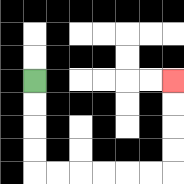{'start': '[1, 3]', 'end': '[7, 3]', 'path_directions': 'D,D,D,D,R,R,R,R,R,R,U,U,U,U', 'path_coordinates': '[[1, 3], [1, 4], [1, 5], [1, 6], [1, 7], [2, 7], [3, 7], [4, 7], [5, 7], [6, 7], [7, 7], [7, 6], [7, 5], [7, 4], [7, 3]]'}